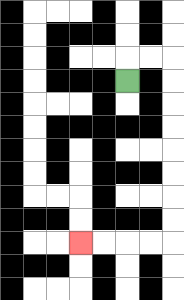{'start': '[5, 3]', 'end': '[3, 10]', 'path_directions': 'U,R,R,D,D,D,D,D,D,D,D,L,L,L,L', 'path_coordinates': '[[5, 3], [5, 2], [6, 2], [7, 2], [7, 3], [7, 4], [7, 5], [7, 6], [7, 7], [7, 8], [7, 9], [7, 10], [6, 10], [5, 10], [4, 10], [3, 10]]'}